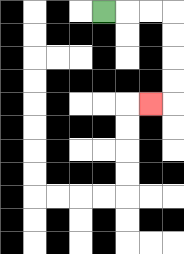{'start': '[4, 0]', 'end': '[6, 4]', 'path_directions': 'R,R,R,D,D,D,D,L', 'path_coordinates': '[[4, 0], [5, 0], [6, 0], [7, 0], [7, 1], [7, 2], [7, 3], [7, 4], [6, 4]]'}